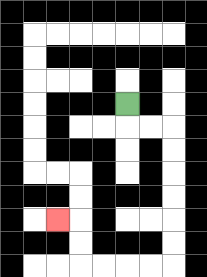{'start': '[5, 4]', 'end': '[2, 9]', 'path_directions': 'D,R,R,D,D,D,D,D,D,L,L,L,L,U,U,L', 'path_coordinates': '[[5, 4], [5, 5], [6, 5], [7, 5], [7, 6], [7, 7], [7, 8], [7, 9], [7, 10], [7, 11], [6, 11], [5, 11], [4, 11], [3, 11], [3, 10], [3, 9], [2, 9]]'}